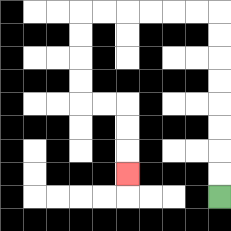{'start': '[9, 8]', 'end': '[5, 7]', 'path_directions': 'U,U,U,U,U,U,U,U,L,L,L,L,L,L,D,D,D,D,R,R,D,D,D', 'path_coordinates': '[[9, 8], [9, 7], [9, 6], [9, 5], [9, 4], [9, 3], [9, 2], [9, 1], [9, 0], [8, 0], [7, 0], [6, 0], [5, 0], [4, 0], [3, 0], [3, 1], [3, 2], [3, 3], [3, 4], [4, 4], [5, 4], [5, 5], [5, 6], [5, 7]]'}